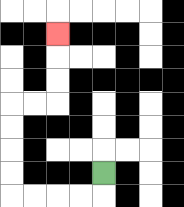{'start': '[4, 7]', 'end': '[2, 1]', 'path_directions': 'D,L,L,L,L,U,U,U,U,R,R,U,U,U', 'path_coordinates': '[[4, 7], [4, 8], [3, 8], [2, 8], [1, 8], [0, 8], [0, 7], [0, 6], [0, 5], [0, 4], [1, 4], [2, 4], [2, 3], [2, 2], [2, 1]]'}